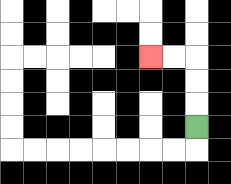{'start': '[8, 5]', 'end': '[6, 2]', 'path_directions': 'U,U,U,L,L', 'path_coordinates': '[[8, 5], [8, 4], [8, 3], [8, 2], [7, 2], [6, 2]]'}